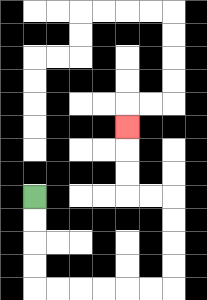{'start': '[1, 8]', 'end': '[5, 5]', 'path_directions': 'D,D,D,D,R,R,R,R,R,R,U,U,U,U,L,L,U,U,U', 'path_coordinates': '[[1, 8], [1, 9], [1, 10], [1, 11], [1, 12], [2, 12], [3, 12], [4, 12], [5, 12], [6, 12], [7, 12], [7, 11], [7, 10], [7, 9], [7, 8], [6, 8], [5, 8], [5, 7], [5, 6], [5, 5]]'}